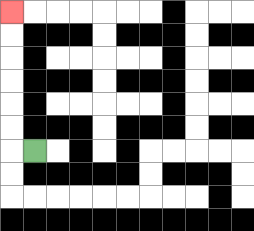{'start': '[1, 6]', 'end': '[0, 0]', 'path_directions': 'L,U,U,U,U,U,U', 'path_coordinates': '[[1, 6], [0, 6], [0, 5], [0, 4], [0, 3], [0, 2], [0, 1], [0, 0]]'}